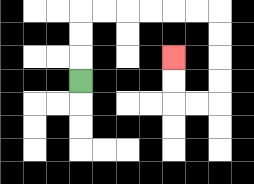{'start': '[3, 3]', 'end': '[7, 2]', 'path_directions': 'U,U,U,R,R,R,R,R,R,D,D,D,D,L,L,U,U', 'path_coordinates': '[[3, 3], [3, 2], [3, 1], [3, 0], [4, 0], [5, 0], [6, 0], [7, 0], [8, 0], [9, 0], [9, 1], [9, 2], [9, 3], [9, 4], [8, 4], [7, 4], [7, 3], [7, 2]]'}